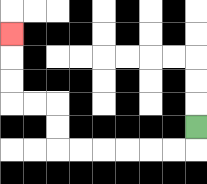{'start': '[8, 5]', 'end': '[0, 1]', 'path_directions': 'D,L,L,L,L,L,L,U,U,L,L,U,U,U', 'path_coordinates': '[[8, 5], [8, 6], [7, 6], [6, 6], [5, 6], [4, 6], [3, 6], [2, 6], [2, 5], [2, 4], [1, 4], [0, 4], [0, 3], [0, 2], [0, 1]]'}